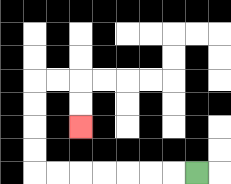{'start': '[8, 7]', 'end': '[3, 5]', 'path_directions': 'L,L,L,L,L,L,L,U,U,U,U,R,R,D,D', 'path_coordinates': '[[8, 7], [7, 7], [6, 7], [5, 7], [4, 7], [3, 7], [2, 7], [1, 7], [1, 6], [1, 5], [1, 4], [1, 3], [2, 3], [3, 3], [3, 4], [3, 5]]'}